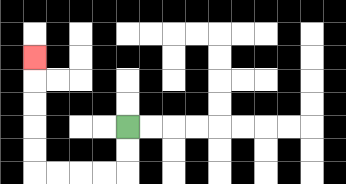{'start': '[5, 5]', 'end': '[1, 2]', 'path_directions': 'D,D,L,L,L,L,U,U,U,U,U', 'path_coordinates': '[[5, 5], [5, 6], [5, 7], [4, 7], [3, 7], [2, 7], [1, 7], [1, 6], [1, 5], [1, 4], [1, 3], [1, 2]]'}